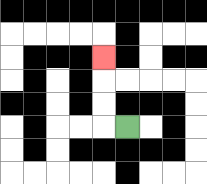{'start': '[5, 5]', 'end': '[4, 2]', 'path_directions': 'L,U,U,U', 'path_coordinates': '[[5, 5], [4, 5], [4, 4], [4, 3], [4, 2]]'}